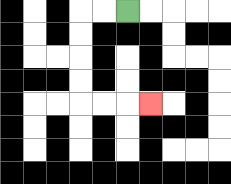{'start': '[5, 0]', 'end': '[6, 4]', 'path_directions': 'L,L,D,D,D,D,R,R,R', 'path_coordinates': '[[5, 0], [4, 0], [3, 0], [3, 1], [3, 2], [3, 3], [3, 4], [4, 4], [5, 4], [6, 4]]'}